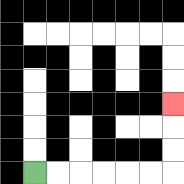{'start': '[1, 7]', 'end': '[7, 4]', 'path_directions': 'R,R,R,R,R,R,U,U,U', 'path_coordinates': '[[1, 7], [2, 7], [3, 7], [4, 7], [5, 7], [6, 7], [7, 7], [7, 6], [7, 5], [7, 4]]'}